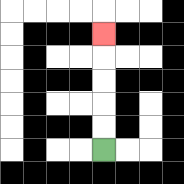{'start': '[4, 6]', 'end': '[4, 1]', 'path_directions': 'U,U,U,U,U', 'path_coordinates': '[[4, 6], [4, 5], [4, 4], [4, 3], [4, 2], [4, 1]]'}